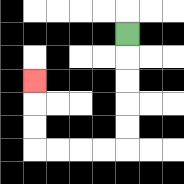{'start': '[5, 1]', 'end': '[1, 3]', 'path_directions': 'D,D,D,D,D,L,L,L,L,U,U,U', 'path_coordinates': '[[5, 1], [5, 2], [5, 3], [5, 4], [5, 5], [5, 6], [4, 6], [3, 6], [2, 6], [1, 6], [1, 5], [1, 4], [1, 3]]'}